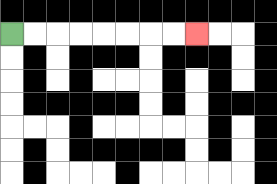{'start': '[0, 1]', 'end': '[8, 1]', 'path_directions': 'R,R,R,R,R,R,R,R', 'path_coordinates': '[[0, 1], [1, 1], [2, 1], [3, 1], [4, 1], [5, 1], [6, 1], [7, 1], [8, 1]]'}